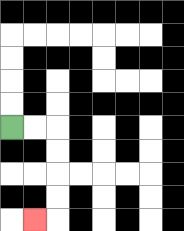{'start': '[0, 5]', 'end': '[1, 9]', 'path_directions': 'R,R,D,D,D,D,L', 'path_coordinates': '[[0, 5], [1, 5], [2, 5], [2, 6], [2, 7], [2, 8], [2, 9], [1, 9]]'}